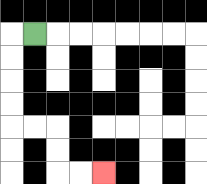{'start': '[1, 1]', 'end': '[4, 7]', 'path_directions': 'L,D,D,D,D,R,R,D,D,R,R', 'path_coordinates': '[[1, 1], [0, 1], [0, 2], [0, 3], [0, 4], [0, 5], [1, 5], [2, 5], [2, 6], [2, 7], [3, 7], [4, 7]]'}